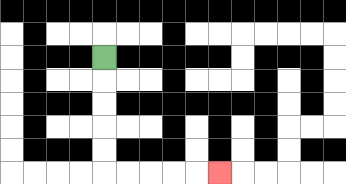{'start': '[4, 2]', 'end': '[9, 7]', 'path_directions': 'D,D,D,D,D,R,R,R,R,R', 'path_coordinates': '[[4, 2], [4, 3], [4, 4], [4, 5], [4, 6], [4, 7], [5, 7], [6, 7], [7, 7], [8, 7], [9, 7]]'}